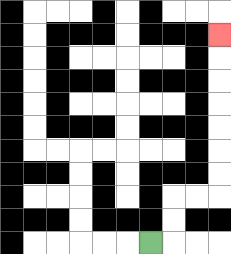{'start': '[6, 10]', 'end': '[9, 1]', 'path_directions': 'R,U,U,R,R,U,U,U,U,U,U,U', 'path_coordinates': '[[6, 10], [7, 10], [7, 9], [7, 8], [8, 8], [9, 8], [9, 7], [9, 6], [9, 5], [9, 4], [9, 3], [9, 2], [9, 1]]'}